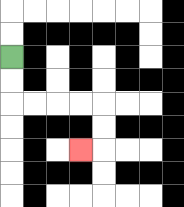{'start': '[0, 2]', 'end': '[3, 6]', 'path_directions': 'D,D,R,R,R,R,D,D,L', 'path_coordinates': '[[0, 2], [0, 3], [0, 4], [1, 4], [2, 4], [3, 4], [4, 4], [4, 5], [4, 6], [3, 6]]'}